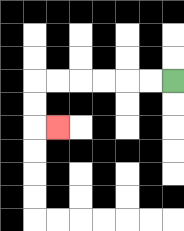{'start': '[7, 3]', 'end': '[2, 5]', 'path_directions': 'L,L,L,L,L,L,D,D,R', 'path_coordinates': '[[7, 3], [6, 3], [5, 3], [4, 3], [3, 3], [2, 3], [1, 3], [1, 4], [1, 5], [2, 5]]'}